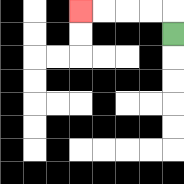{'start': '[7, 1]', 'end': '[3, 0]', 'path_directions': 'U,L,L,L,L', 'path_coordinates': '[[7, 1], [7, 0], [6, 0], [5, 0], [4, 0], [3, 0]]'}